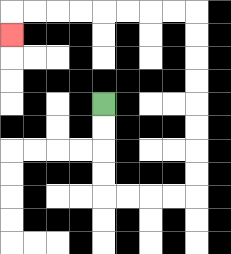{'start': '[4, 4]', 'end': '[0, 1]', 'path_directions': 'D,D,D,D,R,R,R,R,U,U,U,U,U,U,U,U,L,L,L,L,L,L,L,L,D', 'path_coordinates': '[[4, 4], [4, 5], [4, 6], [4, 7], [4, 8], [5, 8], [6, 8], [7, 8], [8, 8], [8, 7], [8, 6], [8, 5], [8, 4], [8, 3], [8, 2], [8, 1], [8, 0], [7, 0], [6, 0], [5, 0], [4, 0], [3, 0], [2, 0], [1, 0], [0, 0], [0, 1]]'}